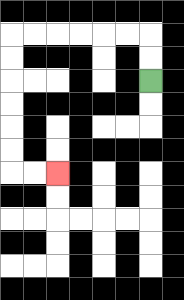{'start': '[6, 3]', 'end': '[2, 7]', 'path_directions': 'U,U,L,L,L,L,L,L,D,D,D,D,D,D,R,R', 'path_coordinates': '[[6, 3], [6, 2], [6, 1], [5, 1], [4, 1], [3, 1], [2, 1], [1, 1], [0, 1], [0, 2], [0, 3], [0, 4], [0, 5], [0, 6], [0, 7], [1, 7], [2, 7]]'}